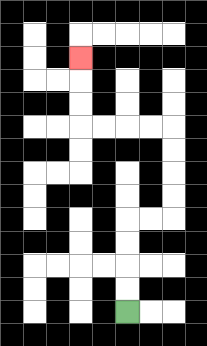{'start': '[5, 13]', 'end': '[3, 2]', 'path_directions': 'U,U,U,U,R,R,U,U,U,U,L,L,L,L,U,U,U', 'path_coordinates': '[[5, 13], [5, 12], [5, 11], [5, 10], [5, 9], [6, 9], [7, 9], [7, 8], [7, 7], [7, 6], [7, 5], [6, 5], [5, 5], [4, 5], [3, 5], [3, 4], [3, 3], [3, 2]]'}